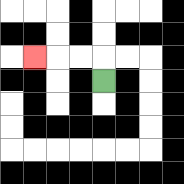{'start': '[4, 3]', 'end': '[1, 2]', 'path_directions': 'U,L,L,L', 'path_coordinates': '[[4, 3], [4, 2], [3, 2], [2, 2], [1, 2]]'}